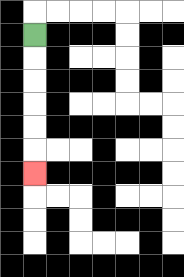{'start': '[1, 1]', 'end': '[1, 7]', 'path_directions': 'D,D,D,D,D,D', 'path_coordinates': '[[1, 1], [1, 2], [1, 3], [1, 4], [1, 5], [1, 6], [1, 7]]'}